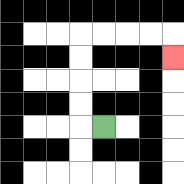{'start': '[4, 5]', 'end': '[7, 2]', 'path_directions': 'L,U,U,U,U,R,R,R,R,D', 'path_coordinates': '[[4, 5], [3, 5], [3, 4], [3, 3], [3, 2], [3, 1], [4, 1], [5, 1], [6, 1], [7, 1], [7, 2]]'}